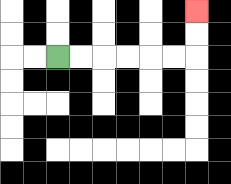{'start': '[2, 2]', 'end': '[8, 0]', 'path_directions': 'R,R,R,R,R,R,U,U', 'path_coordinates': '[[2, 2], [3, 2], [4, 2], [5, 2], [6, 2], [7, 2], [8, 2], [8, 1], [8, 0]]'}